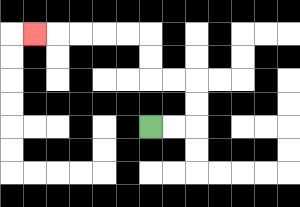{'start': '[6, 5]', 'end': '[1, 1]', 'path_directions': 'R,R,U,U,L,L,U,U,L,L,L,L,L', 'path_coordinates': '[[6, 5], [7, 5], [8, 5], [8, 4], [8, 3], [7, 3], [6, 3], [6, 2], [6, 1], [5, 1], [4, 1], [3, 1], [2, 1], [1, 1]]'}